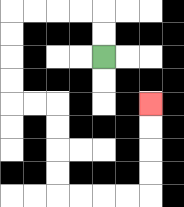{'start': '[4, 2]', 'end': '[6, 4]', 'path_directions': 'U,U,L,L,L,L,D,D,D,D,R,R,D,D,D,D,R,R,R,R,U,U,U,U', 'path_coordinates': '[[4, 2], [4, 1], [4, 0], [3, 0], [2, 0], [1, 0], [0, 0], [0, 1], [0, 2], [0, 3], [0, 4], [1, 4], [2, 4], [2, 5], [2, 6], [2, 7], [2, 8], [3, 8], [4, 8], [5, 8], [6, 8], [6, 7], [6, 6], [6, 5], [6, 4]]'}